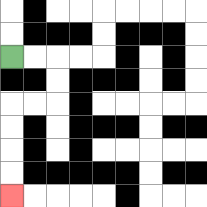{'start': '[0, 2]', 'end': '[0, 8]', 'path_directions': 'R,R,D,D,L,L,D,D,D,D', 'path_coordinates': '[[0, 2], [1, 2], [2, 2], [2, 3], [2, 4], [1, 4], [0, 4], [0, 5], [0, 6], [0, 7], [0, 8]]'}